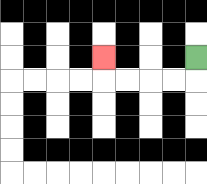{'start': '[8, 2]', 'end': '[4, 2]', 'path_directions': 'D,L,L,L,L,U', 'path_coordinates': '[[8, 2], [8, 3], [7, 3], [6, 3], [5, 3], [4, 3], [4, 2]]'}